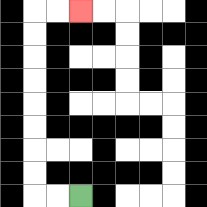{'start': '[3, 8]', 'end': '[3, 0]', 'path_directions': 'L,L,U,U,U,U,U,U,U,U,R,R', 'path_coordinates': '[[3, 8], [2, 8], [1, 8], [1, 7], [1, 6], [1, 5], [1, 4], [1, 3], [1, 2], [1, 1], [1, 0], [2, 0], [3, 0]]'}